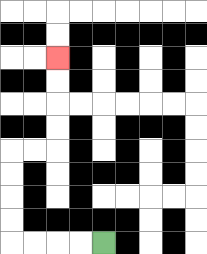{'start': '[4, 10]', 'end': '[2, 2]', 'path_directions': 'L,L,L,L,U,U,U,U,R,R,U,U,U,U', 'path_coordinates': '[[4, 10], [3, 10], [2, 10], [1, 10], [0, 10], [0, 9], [0, 8], [0, 7], [0, 6], [1, 6], [2, 6], [2, 5], [2, 4], [2, 3], [2, 2]]'}